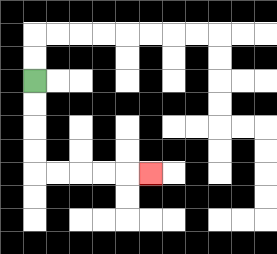{'start': '[1, 3]', 'end': '[6, 7]', 'path_directions': 'D,D,D,D,R,R,R,R,R', 'path_coordinates': '[[1, 3], [1, 4], [1, 5], [1, 6], [1, 7], [2, 7], [3, 7], [4, 7], [5, 7], [6, 7]]'}